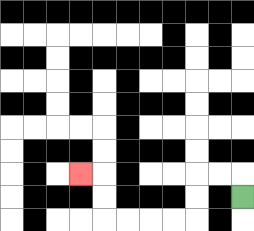{'start': '[10, 8]', 'end': '[3, 7]', 'path_directions': 'U,L,L,D,D,L,L,L,L,U,U,L', 'path_coordinates': '[[10, 8], [10, 7], [9, 7], [8, 7], [8, 8], [8, 9], [7, 9], [6, 9], [5, 9], [4, 9], [4, 8], [4, 7], [3, 7]]'}